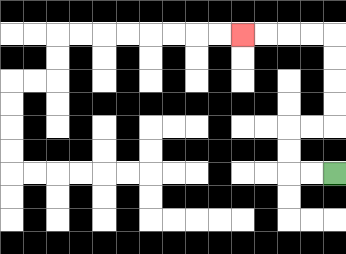{'start': '[14, 7]', 'end': '[10, 1]', 'path_directions': 'L,L,U,U,R,R,U,U,U,U,L,L,L,L', 'path_coordinates': '[[14, 7], [13, 7], [12, 7], [12, 6], [12, 5], [13, 5], [14, 5], [14, 4], [14, 3], [14, 2], [14, 1], [13, 1], [12, 1], [11, 1], [10, 1]]'}